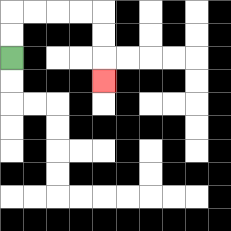{'start': '[0, 2]', 'end': '[4, 3]', 'path_directions': 'U,U,R,R,R,R,D,D,D', 'path_coordinates': '[[0, 2], [0, 1], [0, 0], [1, 0], [2, 0], [3, 0], [4, 0], [4, 1], [4, 2], [4, 3]]'}